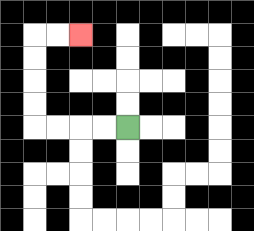{'start': '[5, 5]', 'end': '[3, 1]', 'path_directions': 'L,L,L,L,U,U,U,U,R,R', 'path_coordinates': '[[5, 5], [4, 5], [3, 5], [2, 5], [1, 5], [1, 4], [1, 3], [1, 2], [1, 1], [2, 1], [3, 1]]'}